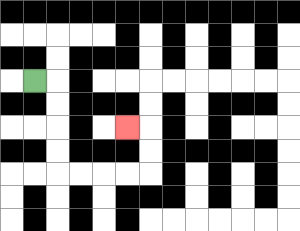{'start': '[1, 3]', 'end': '[5, 5]', 'path_directions': 'R,D,D,D,D,R,R,R,R,U,U,L', 'path_coordinates': '[[1, 3], [2, 3], [2, 4], [2, 5], [2, 6], [2, 7], [3, 7], [4, 7], [5, 7], [6, 7], [6, 6], [6, 5], [5, 5]]'}